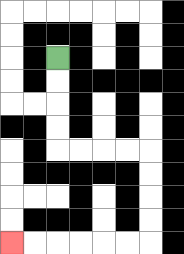{'start': '[2, 2]', 'end': '[0, 10]', 'path_directions': 'D,D,D,D,R,R,R,R,D,D,D,D,L,L,L,L,L,L', 'path_coordinates': '[[2, 2], [2, 3], [2, 4], [2, 5], [2, 6], [3, 6], [4, 6], [5, 6], [6, 6], [6, 7], [6, 8], [6, 9], [6, 10], [5, 10], [4, 10], [3, 10], [2, 10], [1, 10], [0, 10]]'}